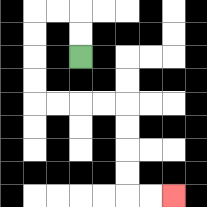{'start': '[3, 2]', 'end': '[7, 8]', 'path_directions': 'U,U,L,L,D,D,D,D,R,R,R,R,D,D,D,D,R,R', 'path_coordinates': '[[3, 2], [3, 1], [3, 0], [2, 0], [1, 0], [1, 1], [1, 2], [1, 3], [1, 4], [2, 4], [3, 4], [4, 4], [5, 4], [5, 5], [5, 6], [5, 7], [5, 8], [6, 8], [7, 8]]'}